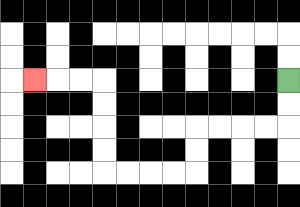{'start': '[12, 3]', 'end': '[1, 3]', 'path_directions': 'D,D,L,L,L,L,D,D,L,L,L,L,U,U,U,U,L,L,L', 'path_coordinates': '[[12, 3], [12, 4], [12, 5], [11, 5], [10, 5], [9, 5], [8, 5], [8, 6], [8, 7], [7, 7], [6, 7], [5, 7], [4, 7], [4, 6], [4, 5], [4, 4], [4, 3], [3, 3], [2, 3], [1, 3]]'}